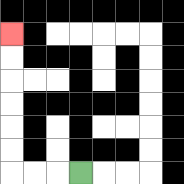{'start': '[3, 7]', 'end': '[0, 1]', 'path_directions': 'L,L,L,U,U,U,U,U,U', 'path_coordinates': '[[3, 7], [2, 7], [1, 7], [0, 7], [0, 6], [0, 5], [0, 4], [0, 3], [0, 2], [0, 1]]'}